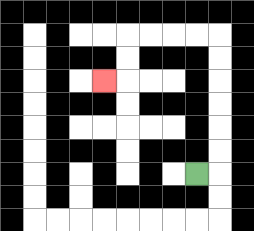{'start': '[8, 7]', 'end': '[4, 3]', 'path_directions': 'R,U,U,U,U,U,U,L,L,L,L,D,D,L', 'path_coordinates': '[[8, 7], [9, 7], [9, 6], [9, 5], [9, 4], [9, 3], [9, 2], [9, 1], [8, 1], [7, 1], [6, 1], [5, 1], [5, 2], [5, 3], [4, 3]]'}